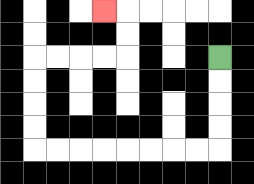{'start': '[9, 2]', 'end': '[4, 0]', 'path_directions': 'D,D,D,D,L,L,L,L,L,L,L,L,U,U,U,U,R,R,R,R,U,U,L', 'path_coordinates': '[[9, 2], [9, 3], [9, 4], [9, 5], [9, 6], [8, 6], [7, 6], [6, 6], [5, 6], [4, 6], [3, 6], [2, 6], [1, 6], [1, 5], [1, 4], [1, 3], [1, 2], [2, 2], [3, 2], [4, 2], [5, 2], [5, 1], [5, 0], [4, 0]]'}